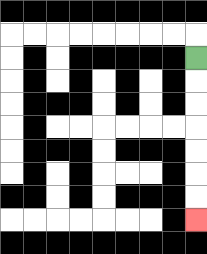{'start': '[8, 2]', 'end': '[8, 9]', 'path_directions': 'D,D,D,D,D,D,D', 'path_coordinates': '[[8, 2], [8, 3], [8, 4], [8, 5], [8, 6], [8, 7], [8, 8], [8, 9]]'}